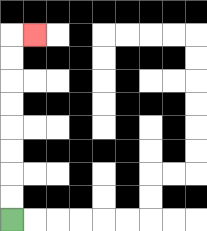{'start': '[0, 9]', 'end': '[1, 1]', 'path_directions': 'U,U,U,U,U,U,U,U,R', 'path_coordinates': '[[0, 9], [0, 8], [0, 7], [0, 6], [0, 5], [0, 4], [0, 3], [0, 2], [0, 1], [1, 1]]'}